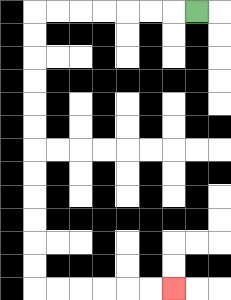{'start': '[8, 0]', 'end': '[7, 12]', 'path_directions': 'L,L,L,L,L,L,L,D,D,D,D,D,D,D,D,D,D,D,D,R,R,R,R,R,R', 'path_coordinates': '[[8, 0], [7, 0], [6, 0], [5, 0], [4, 0], [3, 0], [2, 0], [1, 0], [1, 1], [1, 2], [1, 3], [1, 4], [1, 5], [1, 6], [1, 7], [1, 8], [1, 9], [1, 10], [1, 11], [1, 12], [2, 12], [3, 12], [4, 12], [5, 12], [6, 12], [7, 12]]'}